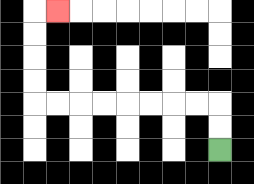{'start': '[9, 6]', 'end': '[2, 0]', 'path_directions': 'U,U,L,L,L,L,L,L,L,L,U,U,U,U,R', 'path_coordinates': '[[9, 6], [9, 5], [9, 4], [8, 4], [7, 4], [6, 4], [5, 4], [4, 4], [3, 4], [2, 4], [1, 4], [1, 3], [1, 2], [1, 1], [1, 0], [2, 0]]'}